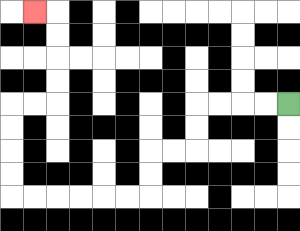{'start': '[12, 4]', 'end': '[1, 0]', 'path_directions': 'L,L,L,L,D,D,L,L,D,D,L,L,L,L,L,L,U,U,U,U,R,R,U,U,U,U,L', 'path_coordinates': '[[12, 4], [11, 4], [10, 4], [9, 4], [8, 4], [8, 5], [8, 6], [7, 6], [6, 6], [6, 7], [6, 8], [5, 8], [4, 8], [3, 8], [2, 8], [1, 8], [0, 8], [0, 7], [0, 6], [0, 5], [0, 4], [1, 4], [2, 4], [2, 3], [2, 2], [2, 1], [2, 0], [1, 0]]'}